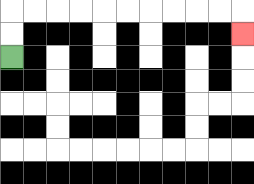{'start': '[0, 2]', 'end': '[10, 1]', 'path_directions': 'U,U,R,R,R,R,R,R,R,R,R,R,D', 'path_coordinates': '[[0, 2], [0, 1], [0, 0], [1, 0], [2, 0], [3, 0], [4, 0], [5, 0], [6, 0], [7, 0], [8, 0], [9, 0], [10, 0], [10, 1]]'}